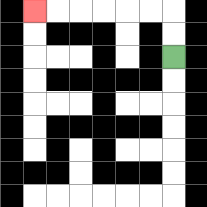{'start': '[7, 2]', 'end': '[1, 0]', 'path_directions': 'U,U,L,L,L,L,L,L', 'path_coordinates': '[[7, 2], [7, 1], [7, 0], [6, 0], [5, 0], [4, 0], [3, 0], [2, 0], [1, 0]]'}